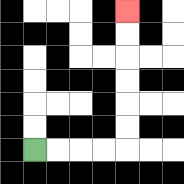{'start': '[1, 6]', 'end': '[5, 0]', 'path_directions': 'R,R,R,R,U,U,U,U,U,U', 'path_coordinates': '[[1, 6], [2, 6], [3, 6], [4, 6], [5, 6], [5, 5], [5, 4], [5, 3], [5, 2], [5, 1], [5, 0]]'}